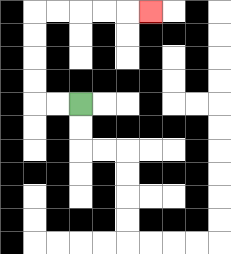{'start': '[3, 4]', 'end': '[6, 0]', 'path_directions': 'L,L,U,U,U,U,R,R,R,R,R', 'path_coordinates': '[[3, 4], [2, 4], [1, 4], [1, 3], [1, 2], [1, 1], [1, 0], [2, 0], [3, 0], [4, 0], [5, 0], [6, 0]]'}